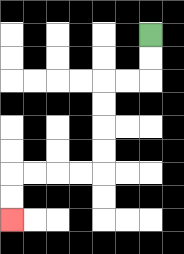{'start': '[6, 1]', 'end': '[0, 9]', 'path_directions': 'D,D,L,L,D,D,D,D,L,L,L,L,D,D', 'path_coordinates': '[[6, 1], [6, 2], [6, 3], [5, 3], [4, 3], [4, 4], [4, 5], [4, 6], [4, 7], [3, 7], [2, 7], [1, 7], [0, 7], [0, 8], [0, 9]]'}